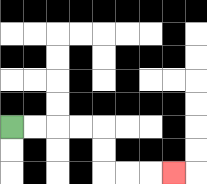{'start': '[0, 5]', 'end': '[7, 7]', 'path_directions': 'R,R,R,R,D,D,R,R,R', 'path_coordinates': '[[0, 5], [1, 5], [2, 5], [3, 5], [4, 5], [4, 6], [4, 7], [5, 7], [6, 7], [7, 7]]'}